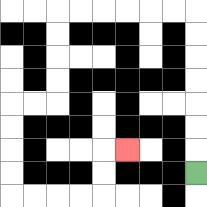{'start': '[8, 7]', 'end': '[5, 6]', 'path_directions': 'U,U,U,U,U,U,U,L,L,L,L,L,L,D,D,D,D,L,L,D,D,D,D,R,R,R,R,U,U,R', 'path_coordinates': '[[8, 7], [8, 6], [8, 5], [8, 4], [8, 3], [8, 2], [8, 1], [8, 0], [7, 0], [6, 0], [5, 0], [4, 0], [3, 0], [2, 0], [2, 1], [2, 2], [2, 3], [2, 4], [1, 4], [0, 4], [0, 5], [0, 6], [0, 7], [0, 8], [1, 8], [2, 8], [3, 8], [4, 8], [4, 7], [4, 6], [5, 6]]'}